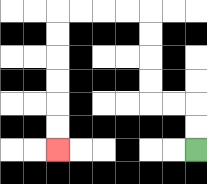{'start': '[8, 6]', 'end': '[2, 6]', 'path_directions': 'U,U,L,L,U,U,U,U,L,L,L,L,D,D,D,D,D,D', 'path_coordinates': '[[8, 6], [8, 5], [8, 4], [7, 4], [6, 4], [6, 3], [6, 2], [6, 1], [6, 0], [5, 0], [4, 0], [3, 0], [2, 0], [2, 1], [2, 2], [2, 3], [2, 4], [2, 5], [2, 6]]'}